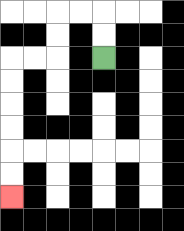{'start': '[4, 2]', 'end': '[0, 8]', 'path_directions': 'U,U,L,L,D,D,L,L,D,D,D,D,D,D', 'path_coordinates': '[[4, 2], [4, 1], [4, 0], [3, 0], [2, 0], [2, 1], [2, 2], [1, 2], [0, 2], [0, 3], [0, 4], [0, 5], [0, 6], [0, 7], [0, 8]]'}